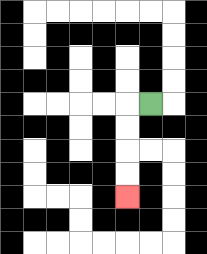{'start': '[6, 4]', 'end': '[5, 8]', 'path_directions': 'L,D,D,D,D', 'path_coordinates': '[[6, 4], [5, 4], [5, 5], [5, 6], [5, 7], [5, 8]]'}